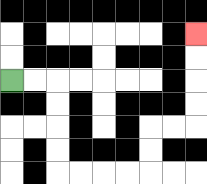{'start': '[0, 3]', 'end': '[8, 1]', 'path_directions': 'R,R,D,D,D,D,R,R,R,R,U,U,R,R,U,U,U,U', 'path_coordinates': '[[0, 3], [1, 3], [2, 3], [2, 4], [2, 5], [2, 6], [2, 7], [3, 7], [4, 7], [5, 7], [6, 7], [6, 6], [6, 5], [7, 5], [8, 5], [8, 4], [8, 3], [8, 2], [8, 1]]'}